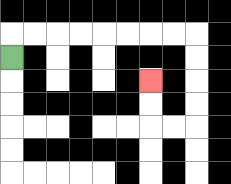{'start': '[0, 2]', 'end': '[6, 3]', 'path_directions': 'U,R,R,R,R,R,R,R,R,D,D,D,D,L,L,U,U', 'path_coordinates': '[[0, 2], [0, 1], [1, 1], [2, 1], [3, 1], [4, 1], [5, 1], [6, 1], [7, 1], [8, 1], [8, 2], [8, 3], [8, 4], [8, 5], [7, 5], [6, 5], [6, 4], [6, 3]]'}